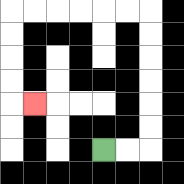{'start': '[4, 6]', 'end': '[1, 4]', 'path_directions': 'R,R,U,U,U,U,U,U,L,L,L,L,L,L,D,D,D,D,R', 'path_coordinates': '[[4, 6], [5, 6], [6, 6], [6, 5], [6, 4], [6, 3], [6, 2], [6, 1], [6, 0], [5, 0], [4, 0], [3, 0], [2, 0], [1, 0], [0, 0], [0, 1], [0, 2], [0, 3], [0, 4], [1, 4]]'}